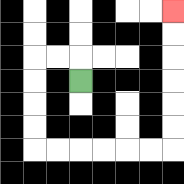{'start': '[3, 3]', 'end': '[7, 0]', 'path_directions': 'U,L,L,D,D,D,D,R,R,R,R,R,R,U,U,U,U,U,U', 'path_coordinates': '[[3, 3], [3, 2], [2, 2], [1, 2], [1, 3], [1, 4], [1, 5], [1, 6], [2, 6], [3, 6], [4, 6], [5, 6], [6, 6], [7, 6], [7, 5], [7, 4], [7, 3], [7, 2], [7, 1], [7, 0]]'}